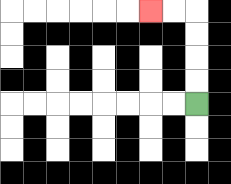{'start': '[8, 4]', 'end': '[6, 0]', 'path_directions': 'U,U,U,U,L,L', 'path_coordinates': '[[8, 4], [8, 3], [8, 2], [8, 1], [8, 0], [7, 0], [6, 0]]'}